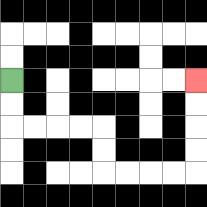{'start': '[0, 3]', 'end': '[8, 3]', 'path_directions': 'D,D,R,R,R,R,D,D,R,R,R,R,U,U,U,U', 'path_coordinates': '[[0, 3], [0, 4], [0, 5], [1, 5], [2, 5], [3, 5], [4, 5], [4, 6], [4, 7], [5, 7], [6, 7], [7, 7], [8, 7], [8, 6], [8, 5], [8, 4], [8, 3]]'}